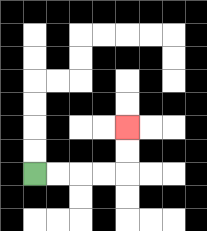{'start': '[1, 7]', 'end': '[5, 5]', 'path_directions': 'R,R,R,R,U,U', 'path_coordinates': '[[1, 7], [2, 7], [3, 7], [4, 7], [5, 7], [5, 6], [5, 5]]'}